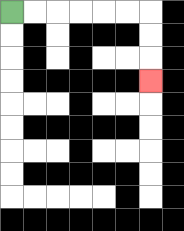{'start': '[0, 0]', 'end': '[6, 3]', 'path_directions': 'R,R,R,R,R,R,D,D,D', 'path_coordinates': '[[0, 0], [1, 0], [2, 0], [3, 0], [4, 0], [5, 0], [6, 0], [6, 1], [6, 2], [6, 3]]'}